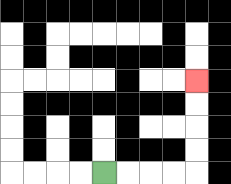{'start': '[4, 7]', 'end': '[8, 3]', 'path_directions': 'R,R,R,R,U,U,U,U', 'path_coordinates': '[[4, 7], [5, 7], [6, 7], [7, 7], [8, 7], [8, 6], [8, 5], [8, 4], [8, 3]]'}